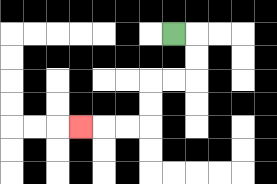{'start': '[7, 1]', 'end': '[3, 5]', 'path_directions': 'R,D,D,L,L,D,D,L,L,L', 'path_coordinates': '[[7, 1], [8, 1], [8, 2], [8, 3], [7, 3], [6, 3], [6, 4], [6, 5], [5, 5], [4, 5], [3, 5]]'}